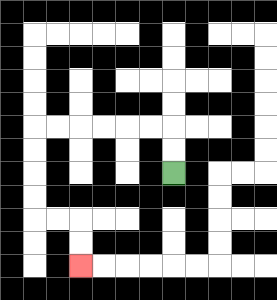{'start': '[7, 7]', 'end': '[3, 11]', 'path_directions': 'U,U,L,L,L,L,L,L,D,D,D,D,R,R,D,D', 'path_coordinates': '[[7, 7], [7, 6], [7, 5], [6, 5], [5, 5], [4, 5], [3, 5], [2, 5], [1, 5], [1, 6], [1, 7], [1, 8], [1, 9], [2, 9], [3, 9], [3, 10], [3, 11]]'}